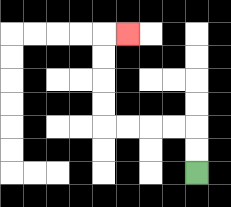{'start': '[8, 7]', 'end': '[5, 1]', 'path_directions': 'U,U,L,L,L,L,U,U,U,U,R', 'path_coordinates': '[[8, 7], [8, 6], [8, 5], [7, 5], [6, 5], [5, 5], [4, 5], [4, 4], [4, 3], [4, 2], [4, 1], [5, 1]]'}